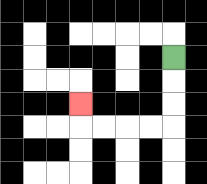{'start': '[7, 2]', 'end': '[3, 4]', 'path_directions': 'D,D,D,L,L,L,L,U', 'path_coordinates': '[[7, 2], [7, 3], [7, 4], [7, 5], [6, 5], [5, 5], [4, 5], [3, 5], [3, 4]]'}